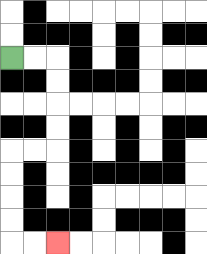{'start': '[0, 2]', 'end': '[2, 10]', 'path_directions': 'R,R,D,D,D,D,L,L,D,D,D,D,R,R', 'path_coordinates': '[[0, 2], [1, 2], [2, 2], [2, 3], [2, 4], [2, 5], [2, 6], [1, 6], [0, 6], [0, 7], [0, 8], [0, 9], [0, 10], [1, 10], [2, 10]]'}